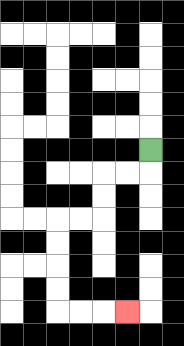{'start': '[6, 6]', 'end': '[5, 13]', 'path_directions': 'D,L,L,D,D,L,L,D,D,D,D,R,R,R', 'path_coordinates': '[[6, 6], [6, 7], [5, 7], [4, 7], [4, 8], [4, 9], [3, 9], [2, 9], [2, 10], [2, 11], [2, 12], [2, 13], [3, 13], [4, 13], [5, 13]]'}